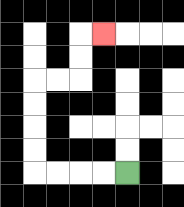{'start': '[5, 7]', 'end': '[4, 1]', 'path_directions': 'L,L,L,L,U,U,U,U,R,R,U,U,R', 'path_coordinates': '[[5, 7], [4, 7], [3, 7], [2, 7], [1, 7], [1, 6], [1, 5], [1, 4], [1, 3], [2, 3], [3, 3], [3, 2], [3, 1], [4, 1]]'}